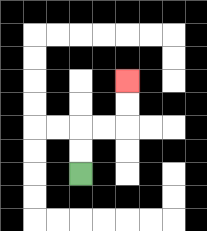{'start': '[3, 7]', 'end': '[5, 3]', 'path_directions': 'U,U,R,R,U,U', 'path_coordinates': '[[3, 7], [3, 6], [3, 5], [4, 5], [5, 5], [5, 4], [5, 3]]'}